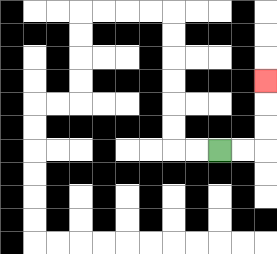{'start': '[9, 6]', 'end': '[11, 3]', 'path_directions': 'R,R,U,U,U', 'path_coordinates': '[[9, 6], [10, 6], [11, 6], [11, 5], [11, 4], [11, 3]]'}